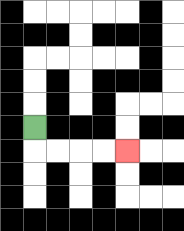{'start': '[1, 5]', 'end': '[5, 6]', 'path_directions': 'D,R,R,R,R', 'path_coordinates': '[[1, 5], [1, 6], [2, 6], [3, 6], [4, 6], [5, 6]]'}